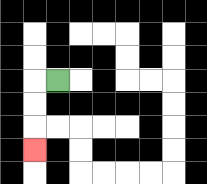{'start': '[2, 3]', 'end': '[1, 6]', 'path_directions': 'L,D,D,D', 'path_coordinates': '[[2, 3], [1, 3], [1, 4], [1, 5], [1, 6]]'}